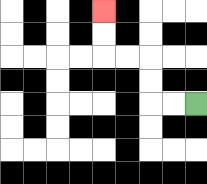{'start': '[8, 4]', 'end': '[4, 0]', 'path_directions': 'L,L,U,U,L,L,U,U', 'path_coordinates': '[[8, 4], [7, 4], [6, 4], [6, 3], [6, 2], [5, 2], [4, 2], [4, 1], [4, 0]]'}